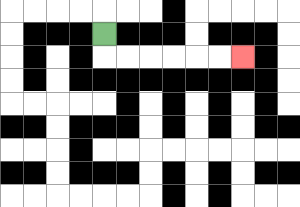{'start': '[4, 1]', 'end': '[10, 2]', 'path_directions': 'D,R,R,R,R,R,R', 'path_coordinates': '[[4, 1], [4, 2], [5, 2], [6, 2], [7, 2], [8, 2], [9, 2], [10, 2]]'}